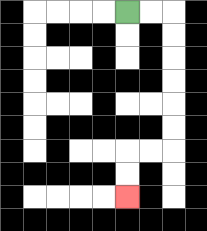{'start': '[5, 0]', 'end': '[5, 8]', 'path_directions': 'R,R,D,D,D,D,D,D,L,L,D,D', 'path_coordinates': '[[5, 0], [6, 0], [7, 0], [7, 1], [7, 2], [7, 3], [7, 4], [7, 5], [7, 6], [6, 6], [5, 6], [5, 7], [5, 8]]'}